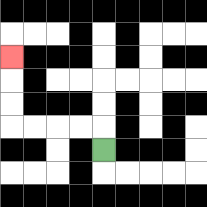{'start': '[4, 6]', 'end': '[0, 2]', 'path_directions': 'U,L,L,L,L,U,U,U', 'path_coordinates': '[[4, 6], [4, 5], [3, 5], [2, 5], [1, 5], [0, 5], [0, 4], [0, 3], [0, 2]]'}